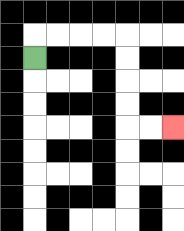{'start': '[1, 2]', 'end': '[7, 5]', 'path_directions': 'U,R,R,R,R,D,D,D,D,R,R', 'path_coordinates': '[[1, 2], [1, 1], [2, 1], [3, 1], [4, 1], [5, 1], [5, 2], [5, 3], [5, 4], [5, 5], [6, 5], [7, 5]]'}